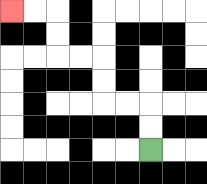{'start': '[6, 6]', 'end': '[0, 0]', 'path_directions': 'U,U,L,L,U,U,L,L,U,U,L,L', 'path_coordinates': '[[6, 6], [6, 5], [6, 4], [5, 4], [4, 4], [4, 3], [4, 2], [3, 2], [2, 2], [2, 1], [2, 0], [1, 0], [0, 0]]'}